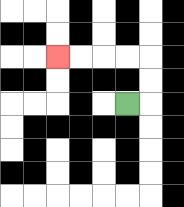{'start': '[5, 4]', 'end': '[2, 2]', 'path_directions': 'R,U,U,L,L,L,L', 'path_coordinates': '[[5, 4], [6, 4], [6, 3], [6, 2], [5, 2], [4, 2], [3, 2], [2, 2]]'}